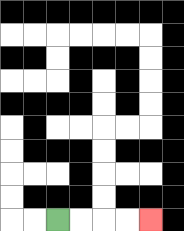{'start': '[2, 9]', 'end': '[6, 9]', 'path_directions': 'R,R,R,R', 'path_coordinates': '[[2, 9], [3, 9], [4, 9], [5, 9], [6, 9]]'}